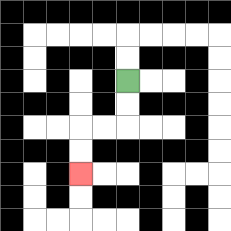{'start': '[5, 3]', 'end': '[3, 7]', 'path_directions': 'D,D,L,L,D,D', 'path_coordinates': '[[5, 3], [5, 4], [5, 5], [4, 5], [3, 5], [3, 6], [3, 7]]'}